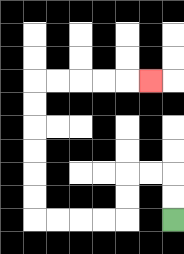{'start': '[7, 9]', 'end': '[6, 3]', 'path_directions': 'U,U,L,L,D,D,L,L,L,L,U,U,U,U,U,U,R,R,R,R,R', 'path_coordinates': '[[7, 9], [7, 8], [7, 7], [6, 7], [5, 7], [5, 8], [5, 9], [4, 9], [3, 9], [2, 9], [1, 9], [1, 8], [1, 7], [1, 6], [1, 5], [1, 4], [1, 3], [2, 3], [3, 3], [4, 3], [5, 3], [6, 3]]'}